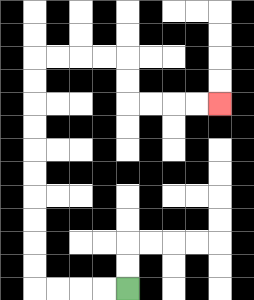{'start': '[5, 12]', 'end': '[9, 4]', 'path_directions': 'L,L,L,L,U,U,U,U,U,U,U,U,U,U,R,R,R,R,D,D,R,R,R,R', 'path_coordinates': '[[5, 12], [4, 12], [3, 12], [2, 12], [1, 12], [1, 11], [1, 10], [1, 9], [1, 8], [1, 7], [1, 6], [1, 5], [1, 4], [1, 3], [1, 2], [2, 2], [3, 2], [4, 2], [5, 2], [5, 3], [5, 4], [6, 4], [7, 4], [8, 4], [9, 4]]'}